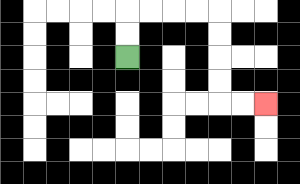{'start': '[5, 2]', 'end': '[11, 4]', 'path_directions': 'U,U,R,R,R,R,D,D,D,D,R,R', 'path_coordinates': '[[5, 2], [5, 1], [5, 0], [6, 0], [7, 0], [8, 0], [9, 0], [9, 1], [9, 2], [9, 3], [9, 4], [10, 4], [11, 4]]'}